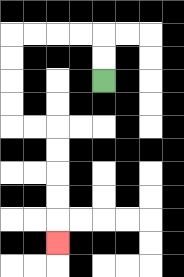{'start': '[4, 3]', 'end': '[2, 10]', 'path_directions': 'U,U,L,L,L,L,D,D,D,D,R,R,D,D,D,D,D', 'path_coordinates': '[[4, 3], [4, 2], [4, 1], [3, 1], [2, 1], [1, 1], [0, 1], [0, 2], [0, 3], [0, 4], [0, 5], [1, 5], [2, 5], [2, 6], [2, 7], [2, 8], [2, 9], [2, 10]]'}